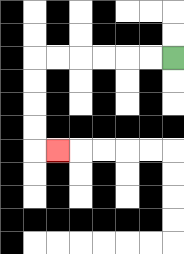{'start': '[7, 2]', 'end': '[2, 6]', 'path_directions': 'L,L,L,L,L,L,D,D,D,D,R', 'path_coordinates': '[[7, 2], [6, 2], [5, 2], [4, 2], [3, 2], [2, 2], [1, 2], [1, 3], [1, 4], [1, 5], [1, 6], [2, 6]]'}